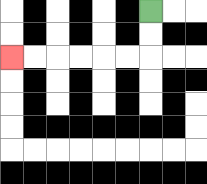{'start': '[6, 0]', 'end': '[0, 2]', 'path_directions': 'D,D,L,L,L,L,L,L', 'path_coordinates': '[[6, 0], [6, 1], [6, 2], [5, 2], [4, 2], [3, 2], [2, 2], [1, 2], [0, 2]]'}